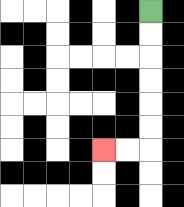{'start': '[6, 0]', 'end': '[4, 6]', 'path_directions': 'D,D,D,D,D,D,L,L', 'path_coordinates': '[[6, 0], [6, 1], [6, 2], [6, 3], [6, 4], [6, 5], [6, 6], [5, 6], [4, 6]]'}